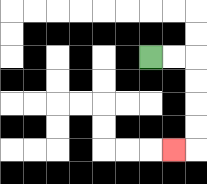{'start': '[6, 2]', 'end': '[7, 6]', 'path_directions': 'R,R,D,D,D,D,L', 'path_coordinates': '[[6, 2], [7, 2], [8, 2], [8, 3], [8, 4], [8, 5], [8, 6], [7, 6]]'}